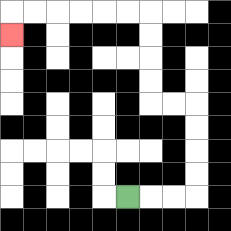{'start': '[5, 8]', 'end': '[0, 1]', 'path_directions': 'R,R,R,U,U,U,U,L,L,U,U,U,U,L,L,L,L,L,L,D', 'path_coordinates': '[[5, 8], [6, 8], [7, 8], [8, 8], [8, 7], [8, 6], [8, 5], [8, 4], [7, 4], [6, 4], [6, 3], [6, 2], [6, 1], [6, 0], [5, 0], [4, 0], [3, 0], [2, 0], [1, 0], [0, 0], [0, 1]]'}